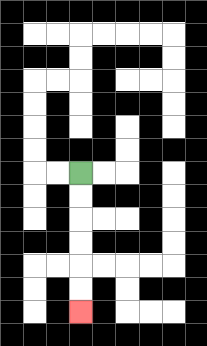{'start': '[3, 7]', 'end': '[3, 13]', 'path_directions': 'D,D,D,D,D,D', 'path_coordinates': '[[3, 7], [3, 8], [3, 9], [3, 10], [3, 11], [3, 12], [3, 13]]'}